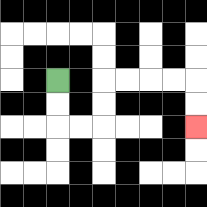{'start': '[2, 3]', 'end': '[8, 5]', 'path_directions': 'D,D,R,R,U,U,R,R,R,R,D,D', 'path_coordinates': '[[2, 3], [2, 4], [2, 5], [3, 5], [4, 5], [4, 4], [4, 3], [5, 3], [6, 3], [7, 3], [8, 3], [8, 4], [8, 5]]'}